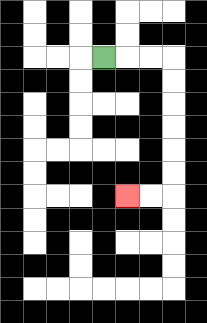{'start': '[4, 2]', 'end': '[5, 8]', 'path_directions': 'R,R,R,D,D,D,D,D,D,L,L', 'path_coordinates': '[[4, 2], [5, 2], [6, 2], [7, 2], [7, 3], [7, 4], [7, 5], [7, 6], [7, 7], [7, 8], [6, 8], [5, 8]]'}